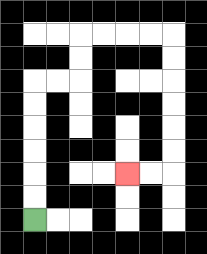{'start': '[1, 9]', 'end': '[5, 7]', 'path_directions': 'U,U,U,U,U,U,R,R,U,U,R,R,R,R,D,D,D,D,D,D,L,L', 'path_coordinates': '[[1, 9], [1, 8], [1, 7], [1, 6], [1, 5], [1, 4], [1, 3], [2, 3], [3, 3], [3, 2], [3, 1], [4, 1], [5, 1], [6, 1], [7, 1], [7, 2], [7, 3], [7, 4], [7, 5], [7, 6], [7, 7], [6, 7], [5, 7]]'}